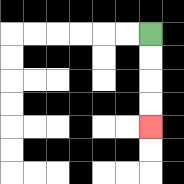{'start': '[6, 1]', 'end': '[6, 5]', 'path_directions': 'D,D,D,D', 'path_coordinates': '[[6, 1], [6, 2], [6, 3], [6, 4], [6, 5]]'}